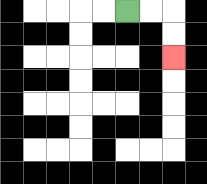{'start': '[5, 0]', 'end': '[7, 2]', 'path_directions': 'R,R,D,D', 'path_coordinates': '[[5, 0], [6, 0], [7, 0], [7, 1], [7, 2]]'}